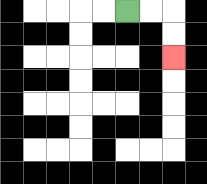{'start': '[5, 0]', 'end': '[7, 2]', 'path_directions': 'R,R,D,D', 'path_coordinates': '[[5, 0], [6, 0], [7, 0], [7, 1], [7, 2]]'}